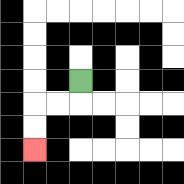{'start': '[3, 3]', 'end': '[1, 6]', 'path_directions': 'D,L,L,D,D', 'path_coordinates': '[[3, 3], [3, 4], [2, 4], [1, 4], [1, 5], [1, 6]]'}